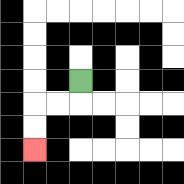{'start': '[3, 3]', 'end': '[1, 6]', 'path_directions': 'D,L,L,D,D', 'path_coordinates': '[[3, 3], [3, 4], [2, 4], [1, 4], [1, 5], [1, 6]]'}